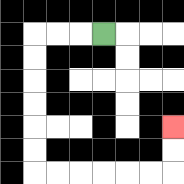{'start': '[4, 1]', 'end': '[7, 5]', 'path_directions': 'L,L,L,D,D,D,D,D,D,R,R,R,R,R,R,U,U', 'path_coordinates': '[[4, 1], [3, 1], [2, 1], [1, 1], [1, 2], [1, 3], [1, 4], [1, 5], [1, 6], [1, 7], [2, 7], [3, 7], [4, 7], [5, 7], [6, 7], [7, 7], [7, 6], [7, 5]]'}